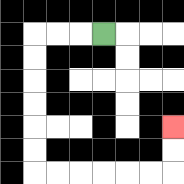{'start': '[4, 1]', 'end': '[7, 5]', 'path_directions': 'L,L,L,D,D,D,D,D,D,R,R,R,R,R,R,U,U', 'path_coordinates': '[[4, 1], [3, 1], [2, 1], [1, 1], [1, 2], [1, 3], [1, 4], [1, 5], [1, 6], [1, 7], [2, 7], [3, 7], [4, 7], [5, 7], [6, 7], [7, 7], [7, 6], [7, 5]]'}